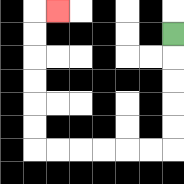{'start': '[7, 1]', 'end': '[2, 0]', 'path_directions': 'D,D,D,D,D,L,L,L,L,L,L,U,U,U,U,U,U,R', 'path_coordinates': '[[7, 1], [7, 2], [7, 3], [7, 4], [7, 5], [7, 6], [6, 6], [5, 6], [4, 6], [3, 6], [2, 6], [1, 6], [1, 5], [1, 4], [1, 3], [1, 2], [1, 1], [1, 0], [2, 0]]'}